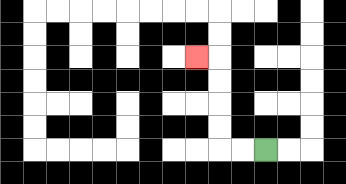{'start': '[11, 6]', 'end': '[8, 2]', 'path_directions': 'L,L,U,U,U,U,L', 'path_coordinates': '[[11, 6], [10, 6], [9, 6], [9, 5], [9, 4], [9, 3], [9, 2], [8, 2]]'}